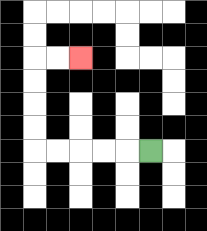{'start': '[6, 6]', 'end': '[3, 2]', 'path_directions': 'L,L,L,L,L,U,U,U,U,R,R', 'path_coordinates': '[[6, 6], [5, 6], [4, 6], [3, 6], [2, 6], [1, 6], [1, 5], [1, 4], [1, 3], [1, 2], [2, 2], [3, 2]]'}